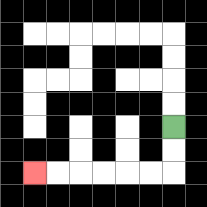{'start': '[7, 5]', 'end': '[1, 7]', 'path_directions': 'D,D,L,L,L,L,L,L', 'path_coordinates': '[[7, 5], [7, 6], [7, 7], [6, 7], [5, 7], [4, 7], [3, 7], [2, 7], [1, 7]]'}